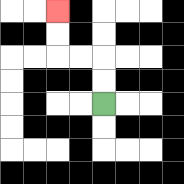{'start': '[4, 4]', 'end': '[2, 0]', 'path_directions': 'U,U,L,L,U,U', 'path_coordinates': '[[4, 4], [4, 3], [4, 2], [3, 2], [2, 2], [2, 1], [2, 0]]'}